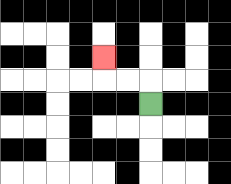{'start': '[6, 4]', 'end': '[4, 2]', 'path_directions': 'U,L,L,U', 'path_coordinates': '[[6, 4], [6, 3], [5, 3], [4, 3], [4, 2]]'}